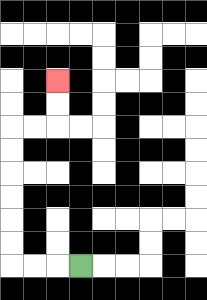{'start': '[3, 11]', 'end': '[2, 3]', 'path_directions': 'L,L,L,U,U,U,U,U,U,R,R,U,U', 'path_coordinates': '[[3, 11], [2, 11], [1, 11], [0, 11], [0, 10], [0, 9], [0, 8], [0, 7], [0, 6], [0, 5], [1, 5], [2, 5], [2, 4], [2, 3]]'}